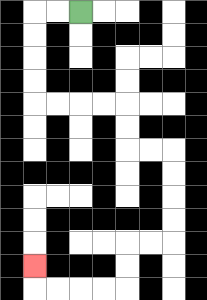{'start': '[3, 0]', 'end': '[1, 11]', 'path_directions': 'L,L,D,D,D,D,R,R,R,R,D,D,R,R,D,D,D,D,L,L,D,D,L,L,L,L,U', 'path_coordinates': '[[3, 0], [2, 0], [1, 0], [1, 1], [1, 2], [1, 3], [1, 4], [2, 4], [3, 4], [4, 4], [5, 4], [5, 5], [5, 6], [6, 6], [7, 6], [7, 7], [7, 8], [7, 9], [7, 10], [6, 10], [5, 10], [5, 11], [5, 12], [4, 12], [3, 12], [2, 12], [1, 12], [1, 11]]'}